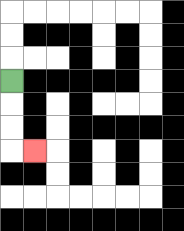{'start': '[0, 3]', 'end': '[1, 6]', 'path_directions': 'D,D,D,R', 'path_coordinates': '[[0, 3], [0, 4], [0, 5], [0, 6], [1, 6]]'}